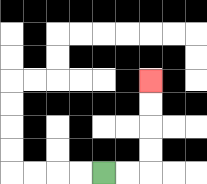{'start': '[4, 7]', 'end': '[6, 3]', 'path_directions': 'R,R,U,U,U,U', 'path_coordinates': '[[4, 7], [5, 7], [6, 7], [6, 6], [6, 5], [6, 4], [6, 3]]'}